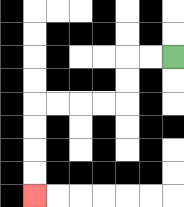{'start': '[7, 2]', 'end': '[1, 8]', 'path_directions': 'L,L,D,D,L,L,L,L,D,D,D,D', 'path_coordinates': '[[7, 2], [6, 2], [5, 2], [5, 3], [5, 4], [4, 4], [3, 4], [2, 4], [1, 4], [1, 5], [1, 6], [1, 7], [1, 8]]'}